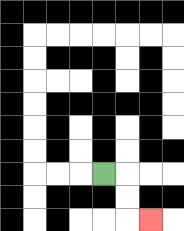{'start': '[4, 7]', 'end': '[6, 9]', 'path_directions': 'R,D,D,R', 'path_coordinates': '[[4, 7], [5, 7], [5, 8], [5, 9], [6, 9]]'}